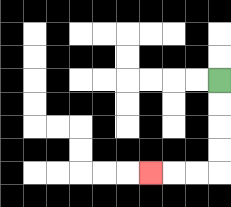{'start': '[9, 3]', 'end': '[6, 7]', 'path_directions': 'D,D,D,D,L,L,L', 'path_coordinates': '[[9, 3], [9, 4], [9, 5], [9, 6], [9, 7], [8, 7], [7, 7], [6, 7]]'}